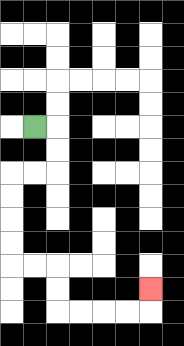{'start': '[1, 5]', 'end': '[6, 12]', 'path_directions': 'R,D,D,L,L,D,D,D,D,R,R,D,D,R,R,R,R,U', 'path_coordinates': '[[1, 5], [2, 5], [2, 6], [2, 7], [1, 7], [0, 7], [0, 8], [0, 9], [0, 10], [0, 11], [1, 11], [2, 11], [2, 12], [2, 13], [3, 13], [4, 13], [5, 13], [6, 13], [6, 12]]'}